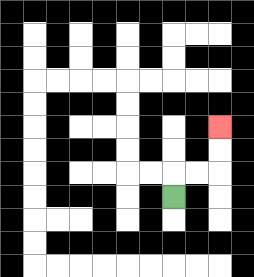{'start': '[7, 8]', 'end': '[9, 5]', 'path_directions': 'U,R,R,U,U', 'path_coordinates': '[[7, 8], [7, 7], [8, 7], [9, 7], [9, 6], [9, 5]]'}